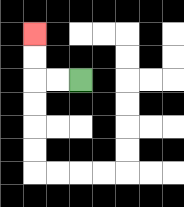{'start': '[3, 3]', 'end': '[1, 1]', 'path_directions': 'L,L,U,U', 'path_coordinates': '[[3, 3], [2, 3], [1, 3], [1, 2], [1, 1]]'}